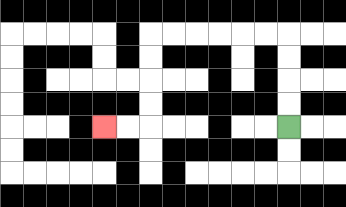{'start': '[12, 5]', 'end': '[4, 5]', 'path_directions': 'U,U,U,U,L,L,L,L,L,L,D,D,D,D,L,L', 'path_coordinates': '[[12, 5], [12, 4], [12, 3], [12, 2], [12, 1], [11, 1], [10, 1], [9, 1], [8, 1], [7, 1], [6, 1], [6, 2], [6, 3], [6, 4], [6, 5], [5, 5], [4, 5]]'}